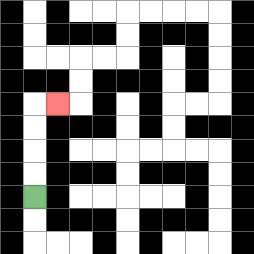{'start': '[1, 8]', 'end': '[2, 4]', 'path_directions': 'U,U,U,U,R', 'path_coordinates': '[[1, 8], [1, 7], [1, 6], [1, 5], [1, 4], [2, 4]]'}